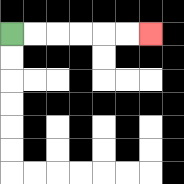{'start': '[0, 1]', 'end': '[6, 1]', 'path_directions': 'R,R,R,R,R,R', 'path_coordinates': '[[0, 1], [1, 1], [2, 1], [3, 1], [4, 1], [5, 1], [6, 1]]'}